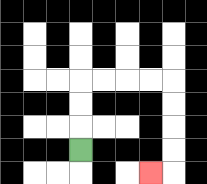{'start': '[3, 6]', 'end': '[6, 7]', 'path_directions': 'U,U,U,R,R,R,R,D,D,D,D,L', 'path_coordinates': '[[3, 6], [3, 5], [3, 4], [3, 3], [4, 3], [5, 3], [6, 3], [7, 3], [7, 4], [7, 5], [7, 6], [7, 7], [6, 7]]'}